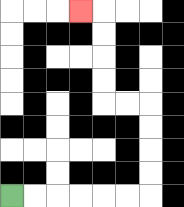{'start': '[0, 8]', 'end': '[3, 0]', 'path_directions': 'R,R,R,R,R,R,U,U,U,U,L,L,U,U,U,U,L', 'path_coordinates': '[[0, 8], [1, 8], [2, 8], [3, 8], [4, 8], [5, 8], [6, 8], [6, 7], [6, 6], [6, 5], [6, 4], [5, 4], [4, 4], [4, 3], [4, 2], [4, 1], [4, 0], [3, 0]]'}